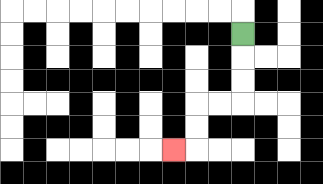{'start': '[10, 1]', 'end': '[7, 6]', 'path_directions': 'D,D,D,L,L,D,D,L', 'path_coordinates': '[[10, 1], [10, 2], [10, 3], [10, 4], [9, 4], [8, 4], [8, 5], [8, 6], [7, 6]]'}